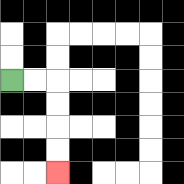{'start': '[0, 3]', 'end': '[2, 7]', 'path_directions': 'R,R,D,D,D,D', 'path_coordinates': '[[0, 3], [1, 3], [2, 3], [2, 4], [2, 5], [2, 6], [2, 7]]'}